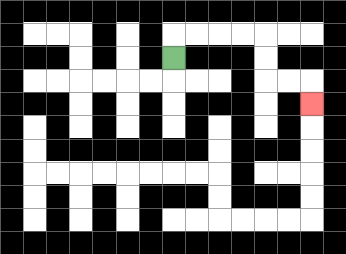{'start': '[7, 2]', 'end': '[13, 4]', 'path_directions': 'U,R,R,R,R,D,D,R,R,D', 'path_coordinates': '[[7, 2], [7, 1], [8, 1], [9, 1], [10, 1], [11, 1], [11, 2], [11, 3], [12, 3], [13, 3], [13, 4]]'}